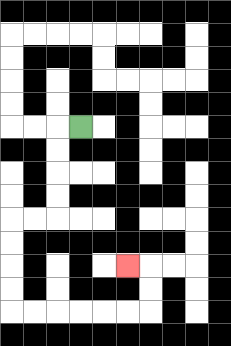{'start': '[3, 5]', 'end': '[5, 11]', 'path_directions': 'L,D,D,D,D,L,L,D,D,D,D,R,R,R,R,R,R,U,U,L', 'path_coordinates': '[[3, 5], [2, 5], [2, 6], [2, 7], [2, 8], [2, 9], [1, 9], [0, 9], [0, 10], [0, 11], [0, 12], [0, 13], [1, 13], [2, 13], [3, 13], [4, 13], [5, 13], [6, 13], [6, 12], [6, 11], [5, 11]]'}